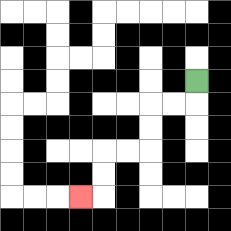{'start': '[8, 3]', 'end': '[3, 8]', 'path_directions': 'D,L,L,D,D,L,L,D,D,L', 'path_coordinates': '[[8, 3], [8, 4], [7, 4], [6, 4], [6, 5], [6, 6], [5, 6], [4, 6], [4, 7], [4, 8], [3, 8]]'}